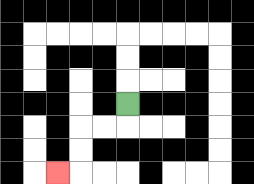{'start': '[5, 4]', 'end': '[2, 7]', 'path_directions': 'D,L,L,D,D,L', 'path_coordinates': '[[5, 4], [5, 5], [4, 5], [3, 5], [3, 6], [3, 7], [2, 7]]'}